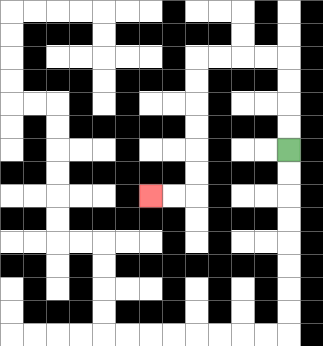{'start': '[12, 6]', 'end': '[6, 8]', 'path_directions': 'U,U,U,U,L,L,L,L,D,D,D,D,D,D,L,L', 'path_coordinates': '[[12, 6], [12, 5], [12, 4], [12, 3], [12, 2], [11, 2], [10, 2], [9, 2], [8, 2], [8, 3], [8, 4], [8, 5], [8, 6], [8, 7], [8, 8], [7, 8], [6, 8]]'}